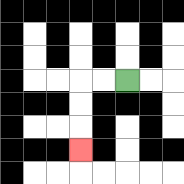{'start': '[5, 3]', 'end': '[3, 6]', 'path_directions': 'L,L,D,D,D', 'path_coordinates': '[[5, 3], [4, 3], [3, 3], [3, 4], [3, 5], [3, 6]]'}